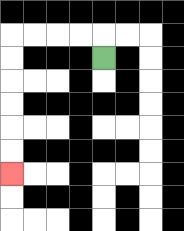{'start': '[4, 2]', 'end': '[0, 7]', 'path_directions': 'U,L,L,L,L,D,D,D,D,D,D', 'path_coordinates': '[[4, 2], [4, 1], [3, 1], [2, 1], [1, 1], [0, 1], [0, 2], [0, 3], [0, 4], [0, 5], [0, 6], [0, 7]]'}